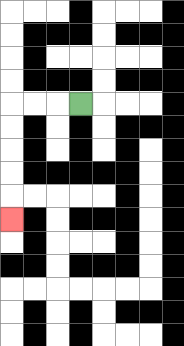{'start': '[3, 4]', 'end': '[0, 9]', 'path_directions': 'L,L,L,D,D,D,D,D', 'path_coordinates': '[[3, 4], [2, 4], [1, 4], [0, 4], [0, 5], [0, 6], [0, 7], [0, 8], [0, 9]]'}